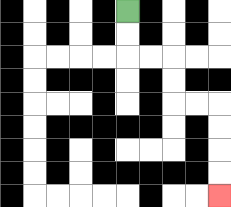{'start': '[5, 0]', 'end': '[9, 8]', 'path_directions': 'D,D,R,R,D,D,R,R,D,D,D,D', 'path_coordinates': '[[5, 0], [5, 1], [5, 2], [6, 2], [7, 2], [7, 3], [7, 4], [8, 4], [9, 4], [9, 5], [9, 6], [9, 7], [9, 8]]'}